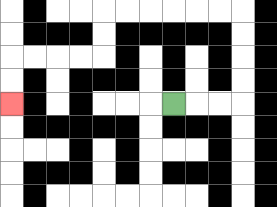{'start': '[7, 4]', 'end': '[0, 4]', 'path_directions': 'R,R,R,U,U,U,U,L,L,L,L,L,L,D,D,L,L,L,L,D,D', 'path_coordinates': '[[7, 4], [8, 4], [9, 4], [10, 4], [10, 3], [10, 2], [10, 1], [10, 0], [9, 0], [8, 0], [7, 0], [6, 0], [5, 0], [4, 0], [4, 1], [4, 2], [3, 2], [2, 2], [1, 2], [0, 2], [0, 3], [0, 4]]'}